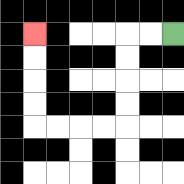{'start': '[7, 1]', 'end': '[1, 1]', 'path_directions': 'L,L,D,D,D,D,L,L,L,L,U,U,U,U', 'path_coordinates': '[[7, 1], [6, 1], [5, 1], [5, 2], [5, 3], [5, 4], [5, 5], [4, 5], [3, 5], [2, 5], [1, 5], [1, 4], [1, 3], [1, 2], [1, 1]]'}